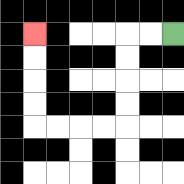{'start': '[7, 1]', 'end': '[1, 1]', 'path_directions': 'L,L,D,D,D,D,L,L,L,L,U,U,U,U', 'path_coordinates': '[[7, 1], [6, 1], [5, 1], [5, 2], [5, 3], [5, 4], [5, 5], [4, 5], [3, 5], [2, 5], [1, 5], [1, 4], [1, 3], [1, 2], [1, 1]]'}